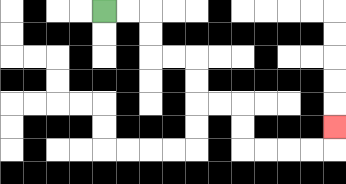{'start': '[4, 0]', 'end': '[14, 5]', 'path_directions': 'R,R,D,D,R,R,D,D,R,R,D,D,R,R,R,R,U', 'path_coordinates': '[[4, 0], [5, 0], [6, 0], [6, 1], [6, 2], [7, 2], [8, 2], [8, 3], [8, 4], [9, 4], [10, 4], [10, 5], [10, 6], [11, 6], [12, 6], [13, 6], [14, 6], [14, 5]]'}